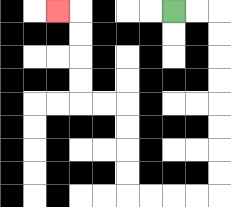{'start': '[7, 0]', 'end': '[2, 0]', 'path_directions': 'R,R,D,D,D,D,D,D,D,D,L,L,L,L,U,U,U,U,L,L,U,U,U,U,L', 'path_coordinates': '[[7, 0], [8, 0], [9, 0], [9, 1], [9, 2], [9, 3], [9, 4], [9, 5], [9, 6], [9, 7], [9, 8], [8, 8], [7, 8], [6, 8], [5, 8], [5, 7], [5, 6], [5, 5], [5, 4], [4, 4], [3, 4], [3, 3], [3, 2], [3, 1], [3, 0], [2, 0]]'}